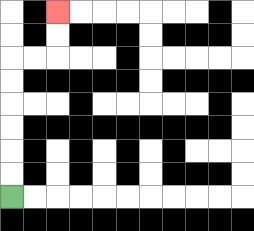{'start': '[0, 8]', 'end': '[2, 0]', 'path_directions': 'U,U,U,U,U,U,R,R,U,U', 'path_coordinates': '[[0, 8], [0, 7], [0, 6], [0, 5], [0, 4], [0, 3], [0, 2], [1, 2], [2, 2], [2, 1], [2, 0]]'}